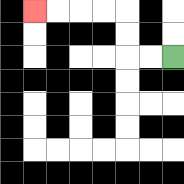{'start': '[7, 2]', 'end': '[1, 0]', 'path_directions': 'L,L,U,U,L,L,L,L', 'path_coordinates': '[[7, 2], [6, 2], [5, 2], [5, 1], [5, 0], [4, 0], [3, 0], [2, 0], [1, 0]]'}